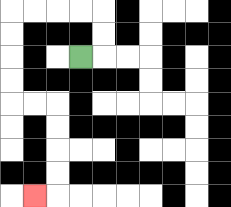{'start': '[3, 2]', 'end': '[1, 8]', 'path_directions': 'R,U,U,L,L,L,L,D,D,D,D,R,R,D,D,D,D,L', 'path_coordinates': '[[3, 2], [4, 2], [4, 1], [4, 0], [3, 0], [2, 0], [1, 0], [0, 0], [0, 1], [0, 2], [0, 3], [0, 4], [1, 4], [2, 4], [2, 5], [2, 6], [2, 7], [2, 8], [1, 8]]'}